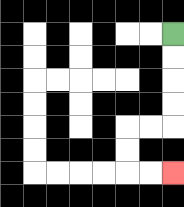{'start': '[7, 1]', 'end': '[7, 7]', 'path_directions': 'D,D,D,D,L,L,D,D,R,R', 'path_coordinates': '[[7, 1], [7, 2], [7, 3], [7, 4], [7, 5], [6, 5], [5, 5], [5, 6], [5, 7], [6, 7], [7, 7]]'}